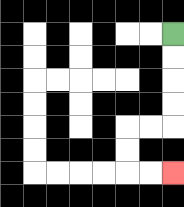{'start': '[7, 1]', 'end': '[7, 7]', 'path_directions': 'D,D,D,D,L,L,D,D,R,R', 'path_coordinates': '[[7, 1], [7, 2], [7, 3], [7, 4], [7, 5], [6, 5], [5, 5], [5, 6], [5, 7], [6, 7], [7, 7]]'}